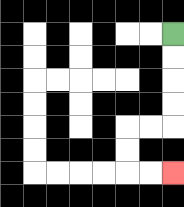{'start': '[7, 1]', 'end': '[7, 7]', 'path_directions': 'D,D,D,D,L,L,D,D,R,R', 'path_coordinates': '[[7, 1], [7, 2], [7, 3], [7, 4], [7, 5], [6, 5], [5, 5], [5, 6], [5, 7], [6, 7], [7, 7]]'}